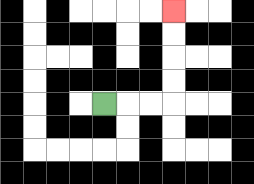{'start': '[4, 4]', 'end': '[7, 0]', 'path_directions': 'R,R,R,U,U,U,U', 'path_coordinates': '[[4, 4], [5, 4], [6, 4], [7, 4], [7, 3], [7, 2], [7, 1], [7, 0]]'}